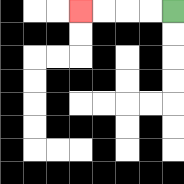{'start': '[7, 0]', 'end': '[3, 0]', 'path_directions': 'L,L,L,L', 'path_coordinates': '[[7, 0], [6, 0], [5, 0], [4, 0], [3, 0]]'}